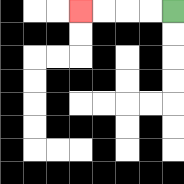{'start': '[7, 0]', 'end': '[3, 0]', 'path_directions': 'L,L,L,L', 'path_coordinates': '[[7, 0], [6, 0], [5, 0], [4, 0], [3, 0]]'}